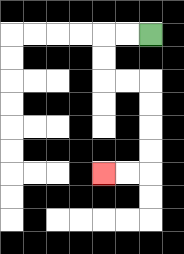{'start': '[6, 1]', 'end': '[4, 7]', 'path_directions': 'L,L,D,D,R,R,D,D,D,D,L,L', 'path_coordinates': '[[6, 1], [5, 1], [4, 1], [4, 2], [4, 3], [5, 3], [6, 3], [6, 4], [6, 5], [6, 6], [6, 7], [5, 7], [4, 7]]'}